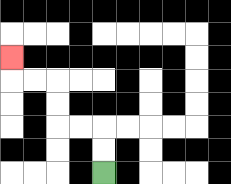{'start': '[4, 7]', 'end': '[0, 2]', 'path_directions': 'U,U,L,L,U,U,L,L,U', 'path_coordinates': '[[4, 7], [4, 6], [4, 5], [3, 5], [2, 5], [2, 4], [2, 3], [1, 3], [0, 3], [0, 2]]'}